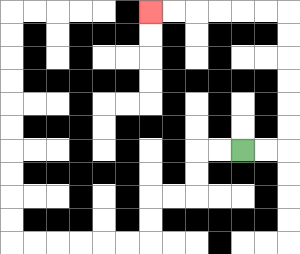{'start': '[10, 6]', 'end': '[6, 0]', 'path_directions': 'R,R,U,U,U,U,U,U,L,L,L,L,L,L', 'path_coordinates': '[[10, 6], [11, 6], [12, 6], [12, 5], [12, 4], [12, 3], [12, 2], [12, 1], [12, 0], [11, 0], [10, 0], [9, 0], [8, 0], [7, 0], [6, 0]]'}